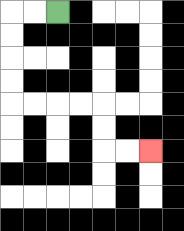{'start': '[2, 0]', 'end': '[6, 6]', 'path_directions': 'L,L,D,D,D,D,R,R,R,R,D,D,R,R', 'path_coordinates': '[[2, 0], [1, 0], [0, 0], [0, 1], [0, 2], [0, 3], [0, 4], [1, 4], [2, 4], [3, 4], [4, 4], [4, 5], [4, 6], [5, 6], [6, 6]]'}